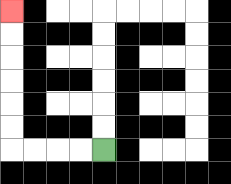{'start': '[4, 6]', 'end': '[0, 0]', 'path_directions': 'L,L,L,L,U,U,U,U,U,U', 'path_coordinates': '[[4, 6], [3, 6], [2, 6], [1, 6], [0, 6], [0, 5], [0, 4], [0, 3], [0, 2], [0, 1], [0, 0]]'}